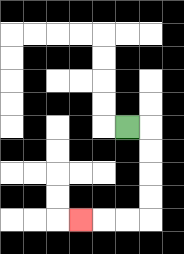{'start': '[5, 5]', 'end': '[3, 9]', 'path_directions': 'R,D,D,D,D,L,L,L', 'path_coordinates': '[[5, 5], [6, 5], [6, 6], [6, 7], [6, 8], [6, 9], [5, 9], [4, 9], [3, 9]]'}